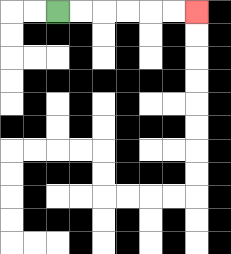{'start': '[2, 0]', 'end': '[8, 0]', 'path_directions': 'R,R,R,R,R,R', 'path_coordinates': '[[2, 0], [3, 0], [4, 0], [5, 0], [6, 0], [7, 0], [8, 0]]'}